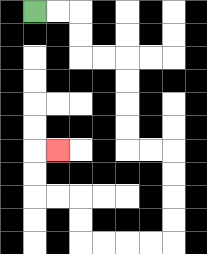{'start': '[1, 0]', 'end': '[2, 6]', 'path_directions': 'R,R,D,D,R,R,D,D,D,D,R,R,D,D,D,D,L,L,L,L,U,U,L,L,U,U,R', 'path_coordinates': '[[1, 0], [2, 0], [3, 0], [3, 1], [3, 2], [4, 2], [5, 2], [5, 3], [5, 4], [5, 5], [5, 6], [6, 6], [7, 6], [7, 7], [7, 8], [7, 9], [7, 10], [6, 10], [5, 10], [4, 10], [3, 10], [3, 9], [3, 8], [2, 8], [1, 8], [1, 7], [1, 6], [2, 6]]'}